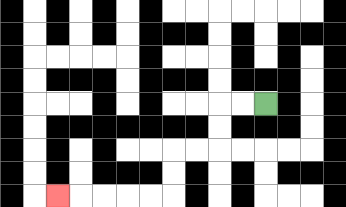{'start': '[11, 4]', 'end': '[2, 8]', 'path_directions': 'L,L,D,D,L,L,D,D,L,L,L,L,L', 'path_coordinates': '[[11, 4], [10, 4], [9, 4], [9, 5], [9, 6], [8, 6], [7, 6], [7, 7], [7, 8], [6, 8], [5, 8], [4, 8], [3, 8], [2, 8]]'}